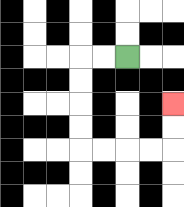{'start': '[5, 2]', 'end': '[7, 4]', 'path_directions': 'L,L,D,D,D,D,R,R,R,R,U,U', 'path_coordinates': '[[5, 2], [4, 2], [3, 2], [3, 3], [3, 4], [3, 5], [3, 6], [4, 6], [5, 6], [6, 6], [7, 6], [7, 5], [7, 4]]'}